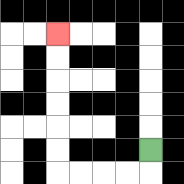{'start': '[6, 6]', 'end': '[2, 1]', 'path_directions': 'D,L,L,L,L,U,U,U,U,U,U', 'path_coordinates': '[[6, 6], [6, 7], [5, 7], [4, 7], [3, 7], [2, 7], [2, 6], [2, 5], [2, 4], [2, 3], [2, 2], [2, 1]]'}